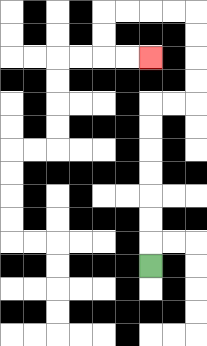{'start': '[6, 11]', 'end': '[6, 2]', 'path_directions': 'U,U,U,U,U,U,U,R,R,U,U,U,U,L,L,L,L,D,D,R,R', 'path_coordinates': '[[6, 11], [6, 10], [6, 9], [6, 8], [6, 7], [6, 6], [6, 5], [6, 4], [7, 4], [8, 4], [8, 3], [8, 2], [8, 1], [8, 0], [7, 0], [6, 0], [5, 0], [4, 0], [4, 1], [4, 2], [5, 2], [6, 2]]'}